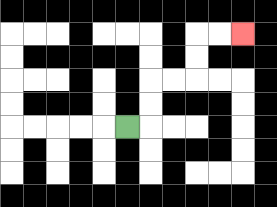{'start': '[5, 5]', 'end': '[10, 1]', 'path_directions': 'R,U,U,R,R,U,U,R,R', 'path_coordinates': '[[5, 5], [6, 5], [6, 4], [6, 3], [7, 3], [8, 3], [8, 2], [8, 1], [9, 1], [10, 1]]'}